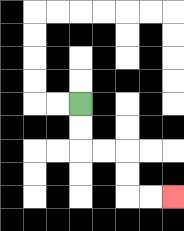{'start': '[3, 4]', 'end': '[7, 8]', 'path_directions': 'D,D,R,R,D,D,R,R', 'path_coordinates': '[[3, 4], [3, 5], [3, 6], [4, 6], [5, 6], [5, 7], [5, 8], [6, 8], [7, 8]]'}